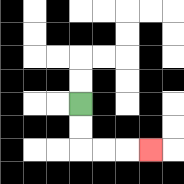{'start': '[3, 4]', 'end': '[6, 6]', 'path_directions': 'D,D,R,R,R', 'path_coordinates': '[[3, 4], [3, 5], [3, 6], [4, 6], [5, 6], [6, 6]]'}